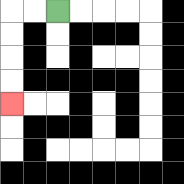{'start': '[2, 0]', 'end': '[0, 4]', 'path_directions': 'L,L,D,D,D,D', 'path_coordinates': '[[2, 0], [1, 0], [0, 0], [0, 1], [0, 2], [0, 3], [0, 4]]'}